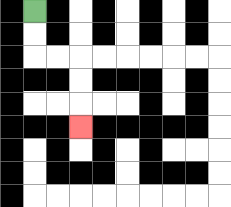{'start': '[1, 0]', 'end': '[3, 5]', 'path_directions': 'D,D,R,R,D,D,D', 'path_coordinates': '[[1, 0], [1, 1], [1, 2], [2, 2], [3, 2], [3, 3], [3, 4], [3, 5]]'}